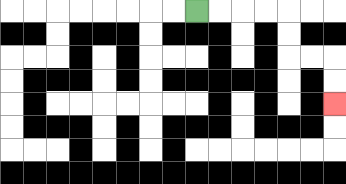{'start': '[8, 0]', 'end': '[14, 4]', 'path_directions': 'R,R,R,R,D,D,R,R,D,D', 'path_coordinates': '[[8, 0], [9, 0], [10, 0], [11, 0], [12, 0], [12, 1], [12, 2], [13, 2], [14, 2], [14, 3], [14, 4]]'}